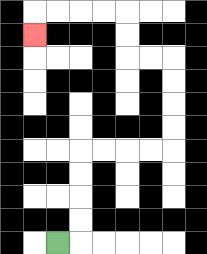{'start': '[2, 10]', 'end': '[1, 1]', 'path_directions': 'R,U,U,U,U,R,R,R,R,U,U,U,U,L,L,U,U,L,L,L,L,D', 'path_coordinates': '[[2, 10], [3, 10], [3, 9], [3, 8], [3, 7], [3, 6], [4, 6], [5, 6], [6, 6], [7, 6], [7, 5], [7, 4], [7, 3], [7, 2], [6, 2], [5, 2], [5, 1], [5, 0], [4, 0], [3, 0], [2, 0], [1, 0], [1, 1]]'}